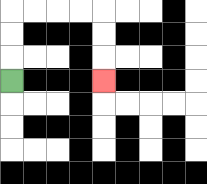{'start': '[0, 3]', 'end': '[4, 3]', 'path_directions': 'U,U,U,R,R,R,R,D,D,D', 'path_coordinates': '[[0, 3], [0, 2], [0, 1], [0, 0], [1, 0], [2, 0], [3, 0], [4, 0], [4, 1], [4, 2], [4, 3]]'}